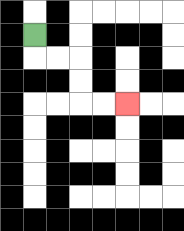{'start': '[1, 1]', 'end': '[5, 4]', 'path_directions': 'D,R,R,D,D,R,R', 'path_coordinates': '[[1, 1], [1, 2], [2, 2], [3, 2], [3, 3], [3, 4], [4, 4], [5, 4]]'}